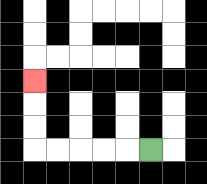{'start': '[6, 6]', 'end': '[1, 3]', 'path_directions': 'L,L,L,L,L,U,U,U', 'path_coordinates': '[[6, 6], [5, 6], [4, 6], [3, 6], [2, 6], [1, 6], [1, 5], [1, 4], [1, 3]]'}